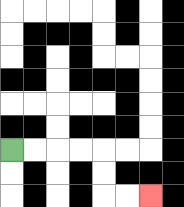{'start': '[0, 6]', 'end': '[6, 8]', 'path_directions': 'R,R,R,R,D,D,R,R', 'path_coordinates': '[[0, 6], [1, 6], [2, 6], [3, 6], [4, 6], [4, 7], [4, 8], [5, 8], [6, 8]]'}